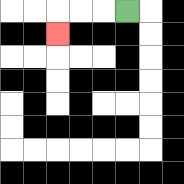{'start': '[5, 0]', 'end': '[2, 1]', 'path_directions': 'L,L,L,D', 'path_coordinates': '[[5, 0], [4, 0], [3, 0], [2, 0], [2, 1]]'}